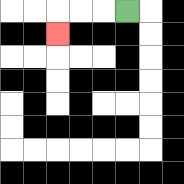{'start': '[5, 0]', 'end': '[2, 1]', 'path_directions': 'L,L,L,D', 'path_coordinates': '[[5, 0], [4, 0], [3, 0], [2, 0], [2, 1]]'}